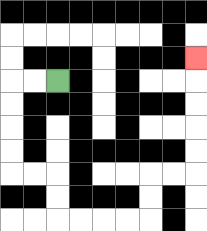{'start': '[2, 3]', 'end': '[8, 2]', 'path_directions': 'L,L,D,D,D,D,R,R,D,D,R,R,R,R,U,U,R,R,U,U,U,U,U', 'path_coordinates': '[[2, 3], [1, 3], [0, 3], [0, 4], [0, 5], [0, 6], [0, 7], [1, 7], [2, 7], [2, 8], [2, 9], [3, 9], [4, 9], [5, 9], [6, 9], [6, 8], [6, 7], [7, 7], [8, 7], [8, 6], [8, 5], [8, 4], [8, 3], [8, 2]]'}